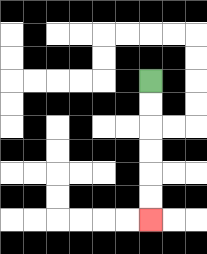{'start': '[6, 3]', 'end': '[6, 9]', 'path_directions': 'D,D,D,D,D,D', 'path_coordinates': '[[6, 3], [6, 4], [6, 5], [6, 6], [6, 7], [6, 8], [6, 9]]'}